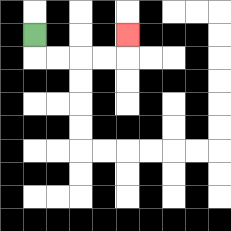{'start': '[1, 1]', 'end': '[5, 1]', 'path_directions': 'D,R,R,R,R,U', 'path_coordinates': '[[1, 1], [1, 2], [2, 2], [3, 2], [4, 2], [5, 2], [5, 1]]'}